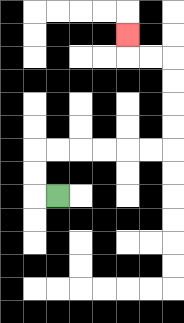{'start': '[2, 8]', 'end': '[5, 1]', 'path_directions': 'L,U,U,R,R,R,R,R,R,U,U,U,U,L,L,U', 'path_coordinates': '[[2, 8], [1, 8], [1, 7], [1, 6], [2, 6], [3, 6], [4, 6], [5, 6], [6, 6], [7, 6], [7, 5], [7, 4], [7, 3], [7, 2], [6, 2], [5, 2], [5, 1]]'}